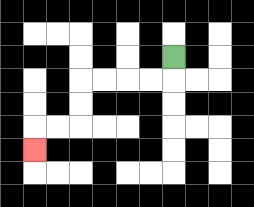{'start': '[7, 2]', 'end': '[1, 6]', 'path_directions': 'D,L,L,L,L,D,D,L,L,D', 'path_coordinates': '[[7, 2], [7, 3], [6, 3], [5, 3], [4, 3], [3, 3], [3, 4], [3, 5], [2, 5], [1, 5], [1, 6]]'}